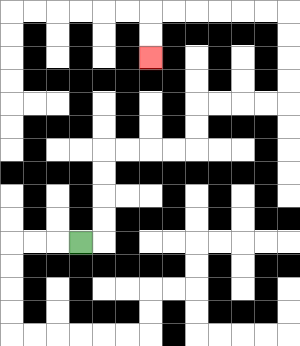{'start': '[3, 10]', 'end': '[6, 2]', 'path_directions': 'R,U,U,U,U,R,R,R,R,U,U,R,R,R,R,U,U,U,U,L,L,L,L,L,L,D,D', 'path_coordinates': '[[3, 10], [4, 10], [4, 9], [4, 8], [4, 7], [4, 6], [5, 6], [6, 6], [7, 6], [8, 6], [8, 5], [8, 4], [9, 4], [10, 4], [11, 4], [12, 4], [12, 3], [12, 2], [12, 1], [12, 0], [11, 0], [10, 0], [9, 0], [8, 0], [7, 0], [6, 0], [6, 1], [6, 2]]'}